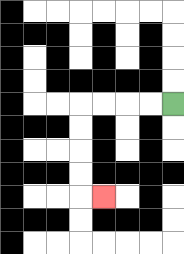{'start': '[7, 4]', 'end': '[4, 8]', 'path_directions': 'L,L,L,L,D,D,D,D,R', 'path_coordinates': '[[7, 4], [6, 4], [5, 4], [4, 4], [3, 4], [3, 5], [3, 6], [3, 7], [3, 8], [4, 8]]'}